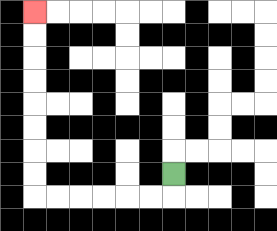{'start': '[7, 7]', 'end': '[1, 0]', 'path_directions': 'D,L,L,L,L,L,L,U,U,U,U,U,U,U,U', 'path_coordinates': '[[7, 7], [7, 8], [6, 8], [5, 8], [4, 8], [3, 8], [2, 8], [1, 8], [1, 7], [1, 6], [1, 5], [1, 4], [1, 3], [1, 2], [1, 1], [1, 0]]'}